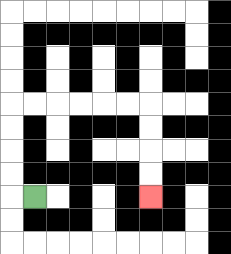{'start': '[1, 8]', 'end': '[6, 8]', 'path_directions': 'L,U,U,U,U,R,R,R,R,R,R,D,D,D,D', 'path_coordinates': '[[1, 8], [0, 8], [0, 7], [0, 6], [0, 5], [0, 4], [1, 4], [2, 4], [3, 4], [4, 4], [5, 4], [6, 4], [6, 5], [6, 6], [6, 7], [6, 8]]'}